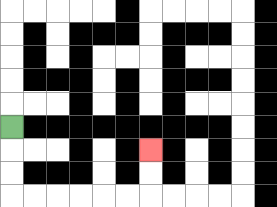{'start': '[0, 5]', 'end': '[6, 6]', 'path_directions': 'D,D,D,R,R,R,R,R,R,U,U', 'path_coordinates': '[[0, 5], [0, 6], [0, 7], [0, 8], [1, 8], [2, 8], [3, 8], [4, 8], [5, 8], [6, 8], [6, 7], [6, 6]]'}